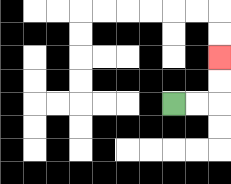{'start': '[7, 4]', 'end': '[9, 2]', 'path_directions': 'R,R,U,U', 'path_coordinates': '[[7, 4], [8, 4], [9, 4], [9, 3], [9, 2]]'}